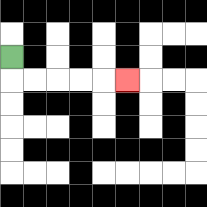{'start': '[0, 2]', 'end': '[5, 3]', 'path_directions': 'D,R,R,R,R,R', 'path_coordinates': '[[0, 2], [0, 3], [1, 3], [2, 3], [3, 3], [4, 3], [5, 3]]'}